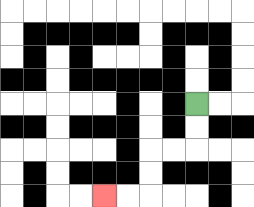{'start': '[8, 4]', 'end': '[4, 8]', 'path_directions': 'D,D,L,L,D,D,L,L', 'path_coordinates': '[[8, 4], [8, 5], [8, 6], [7, 6], [6, 6], [6, 7], [6, 8], [5, 8], [4, 8]]'}